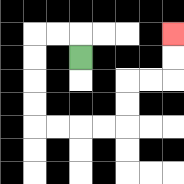{'start': '[3, 2]', 'end': '[7, 1]', 'path_directions': 'U,L,L,D,D,D,D,R,R,R,R,U,U,R,R,U,U', 'path_coordinates': '[[3, 2], [3, 1], [2, 1], [1, 1], [1, 2], [1, 3], [1, 4], [1, 5], [2, 5], [3, 5], [4, 5], [5, 5], [5, 4], [5, 3], [6, 3], [7, 3], [7, 2], [7, 1]]'}